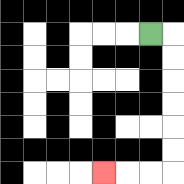{'start': '[6, 1]', 'end': '[4, 7]', 'path_directions': 'R,D,D,D,D,D,D,L,L,L', 'path_coordinates': '[[6, 1], [7, 1], [7, 2], [7, 3], [7, 4], [7, 5], [7, 6], [7, 7], [6, 7], [5, 7], [4, 7]]'}